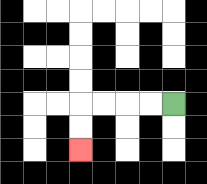{'start': '[7, 4]', 'end': '[3, 6]', 'path_directions': 'L,L,L,L,D,D', 'path_coordinates': '[[7, 4], [6, 4], [5, 4], [4, 4], [3, 4], [3, 5], [3, 6]]'}